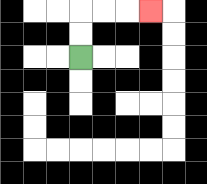{'start': '[3, 2]', 'end': '[6, 0]', 'path_directions': 'U,U,R,R,R', 'path_coordinates': '[[3, 2], [3, 1], [3, 0], [4, 0], [5, 0], [6, 0]]'}